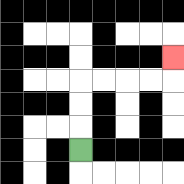{'start': '[3, 6]', 'end': '[7, 2]', 'path_directions': 'U,U,U,R,R,R,R,U', 'path_coordinates': '[[3, 6], [3, 5], [3, 4], [3, 3], [4, 3], [5, 3], [6, 3], [7, 3], [7, 2]]'}